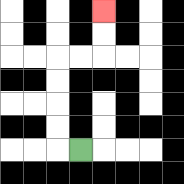{'start': '[3, 6]', 'end': '[4, 0]', 'path_directions': 'L,U,U,U,U,R,R,U,U', 'path_coordinates': '[[3, 6], [2, 6], [2, 5], [2, 4], [2, 3], [2, 2], [3, 2], [4, 2], [4, 1], [4, 0]]'}